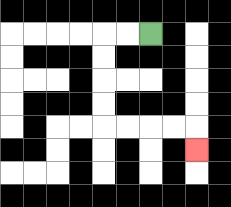{'start': '[6, 1]', 'end': '[8, 6]', 'path_directions': 'L,L,D,D,D,D,R,R,R,R,D', 'path_coordinates': '[[6, 1], [5, 1], [4, 1], [4, 2], [4, 3], [4, 4], [4, 5], [5, 5], [6, 5], [7, 5], [8, 5], [8, 6]]'}